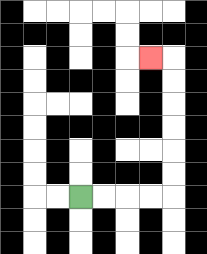{'start': '[3, 8]', 'end': '[6, 2]', 'path_directions': 'R,R,R,R,U,U,U,U,U,U,L', 'path_coordinates': '[[3, 8], [4, 8], [5, 8], [6, 8], [7, 8], [7, 7], [7, 6], [7, 5], [7, 4], [7, 3], [7, 2], [6, 2]]'}